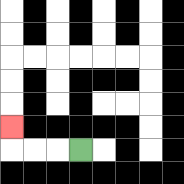{'start': '[3, 6]', 'end': '[0, 5]', 'path_directions': 'L,L,L,U', 'path_coordinates': '[[3, 6], [2, 6], [1, 6], [0, 6], [0, 5]]'}